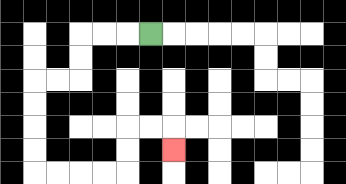{'start': '[6, 1]', 'end': '[7, 6]', 'path_directions': 'L,L,L,D,D,L,L,D,D,D,D,R,R,R,R,U,U,R,R,D', 'path_coordinates': '[[6, 1], [5, 1], [4, 1], [3, 1], [3, 2], [3, 3], [2, 3], [1, 3], [1, 4], [1, 5], [1, 6], [1, 7], [2, 7], [3, 7], [4, 7], [5, 7], [5, 6], [5, 5], [6, 5], [7, 5], [7, 6]]'}